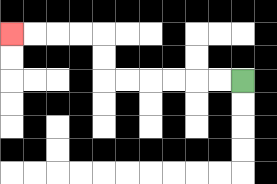{'start': '[10, 3]', 'end': '[0, 1]', 'path_directions': 'L,L,L,L,L,L,U,U,L,L,L,L', 'path_coordinates': '[[10, 3], [9, 3], [8, 3], [7, 3], [6, 3], [5, 3], [4, 3], [4, 2], [4, 1], [3, 1], [2, 1], [1, 1], [0, 1]]'}